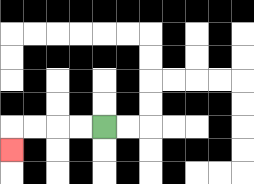{'start': '[4, 5]', 'end': '[0, 6]', 'path_directions': 'L,L,L,L,D', 'path_coordinates': '[[4, 5], [3, 5], [2, 5], [1, 5], [0, 5], [0, 6]]'}